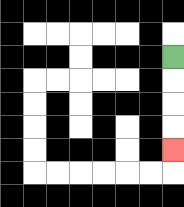{'start': '[7, 2]', 'end': '[7, 6]', 'path_directions': 'D,D,D,D', 'path_coordinates': '[[7, 2], [7, 3], [7, 4], [7, 5], [7, 6]]'}